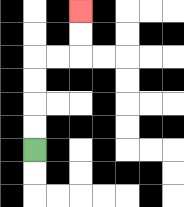{'start': '[1, 6]', 'end': '[3, 0]', 'path_directions': 'U,U,U,U,R,R,U,U', 'path_coordinates': '[[1, 6], [1, 5], [1, 4], [1, 3], [1, 2], [2, 2], [3, 2], [3, 1], [3, 0]]'}